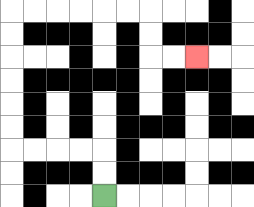{'start': '[4, 8]', 'end': '[8, 2]', 'path_directions': 'U,U,L,L,L,L,U,U,U,U,U,U,R,R,R,R,R,R,D,D,R,R', 'path_coordinates': '[[4, 8], [4, 7], [4, 6], [3, 6], [2, 6], [1, 6], [0, 6], [0, 5], [0, 4], [0, 3], [0, 2], [0, 1], [0, 0], [1, 0], [2, 0], [3, 0], [4, 0], [5, 0], [6, 0], [6, 1], [6, 2], [7, 2], [8, 2]]'}